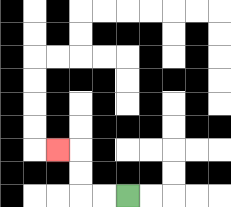{'start': '[5, 8]', 'end': '[2, 6]', 'path_directions': 'L,L,U,U,L', 'path_coordinates': '[[5, 8], [4, 8], [3, 8], [3, 7], [3, 6], [2, 6]]'}